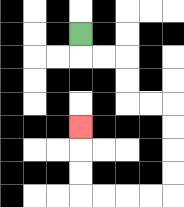{'start': '[3, 1]', 'end': '[3, 5]', 'path_directions': 'D,R,R,D,D,R,R,D,D,D,D,L,L,L,L,U,U,U', 'path_coordinates': '[[3, 1], [3, 2], [4, 2], [5, 2], [5, 3], [5, 4], [6, 4], [7, 4], [7, 5], [7, 6], [7, 7], [7, 8], [6, 8], [5, 8], [4, 8], [3, 8], [3, 7], [3, 6], [3, 5]]'}